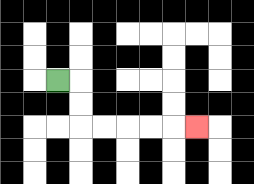{'start': '[2, 3]', 'end': '[8, 5]', 'path_directions': 'R,D,D,R,R,R,R,R', 'path_coordinates': '[[2, 3], [3, 3], [3, 4], [3, 5], [4, 5], [5, 5], [6, 5], [7, 5], [8, 5]]'}